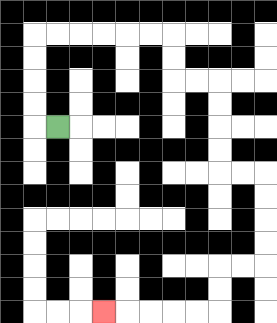{'start': '[2, 5]', 'end': '[4, 13]', 'path_directions': 'L,U,U,U,U,R,R,R,R,R,R,D,D,R,R,D,D,D,D,R,R,D,D,D,D,L,L,D,D,L,L,L,L,L', 'path_coordinates': '[[2, 5], [1, 5], [1, 4], [1, 3], [1, 2], [1, 1], [2, 1], [3, 1], [4, 1], [5, 1], [6, 1], [7, 1], [7, 2], [7, 3], [8, 3], [9, 3], [9, 4], [9, 5], [9, 6], [9, 7], [10, 7], [11, 7], [11, 8], [11, 9], [11, 10], [11, 11], [10, 11], [9, 11], [9, 12], [9, 13], [8, 13], [7, 13], [6, 13], [5, 13], [4, 13]]'}